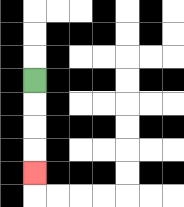{'start': '[1, 3]', 'end': '[1, 7]', 'path_directions': 'D,D,D,D', 'path_coordinates': '[[1, 3], [1, 4], [1, 5], [1, 6], [1, 7]]'}